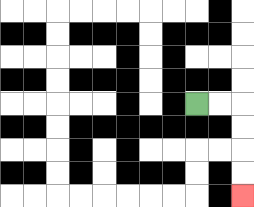{'start': '[8, 4]', 'end': '[10, 8]', 'path_directions': 'R,R,D,D,D,D', 'path_coordinates': '[[8, 4], [9, 4], [10, 4], [10, 5], [10, 6], [10, 7], [10, 8]]'}